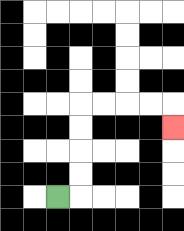{'start': '[2, 8]', 'end': '[7, 5]', 'path_directions': 'R,U,U,U,U,R,R,R,R,D', 'path_coordinates': '[[2, 8], [3, 8], [3, 7], [3, 6], [3, 5], [3, 4], [4, 4], [5, 4], [6, 4], [7, 4], [7, 5]]'}